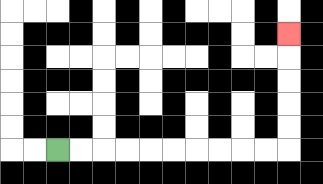{'start': '[2, 6]', 'end': '[12, 1]', 'path_directions': 'R,R,R,R,R,R,R,R,R,R,U,U,U,U,U', 'path_coordinates': '[[2, 6], [3, 6], [4, 6], [5, 6], [6, 6], [7, 6], [8, 6], [9, 6], [10, 6], [11, 6], [12, 6], [12, 5], [12, 4], [12, 3], [12, 2], [12, 1]]'}